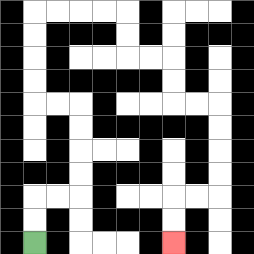{'start': '[1, 10]', 'end': '[7, 10]', 'path_directions': 'U,U,R,R,U,U,U,U,L,L,U,U,U,U,R,R,R,R,D,D,R,R,D,D,R,R,D,D,D,D,L,L,D,D', 'path_coordinates': '[[1, 10], [1, 9], [1, 8], [2, 8], [3, 8], [3, 7], [3, 6], [3, 5], [3, 4], [2, 4], [1, 4], [1, 3], [1, 2], [1, 1], [1, 0], [2, 0], [3, 0], [4, 0], [5, 0], [5, 1], [5, 2], [6, 2], [7, 2], [7, 3], [7, 4], [8, 4], [9, 4], [9, 5], [9, 6], [9, 7], [9, 8], [8, 8], [7, 8], [7, 9], [7, 10]]'}